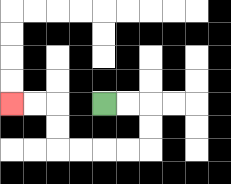{'start': '[4, 4]', 'end': '[0, 4]', 'path_directions': 'R,R,D,D,L,L,L,L,U,U,L,L', 'path_coordinates': '[[4, 4], [5, 4], [6, 4], [6, 5], [6, 6], [5, 6], [4, 6], [3, 6], [2, 6], [2, 5], [2, 4], [1, 4], [0, 4]]'}